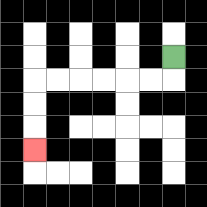{'start': '[7, 2]', 'end': '[1, 6]', 'path_directions': 'D,L,L,L,L,L,L,D,D,D', 'path_coordinates': '[[7, 2], [7, 3], [6, 3], [5, 3], [4, 3], [3, 3], [2, 3], [1, 3], [1, 4], [1, 5], [1, 6]]'}